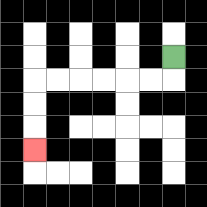{'start': '[7, 2]', 'end': '[1, 6]', 'path_directions': 'D,L,L,L,L,L,L,D,D,D', 'path_coordinates': '[[7, 2], [7, 3], [6, 3], [5, 3], [4, 3], [3, 3], [2, 3], [1, 3], [1, 4], [1, 5], [1, 6]]'}